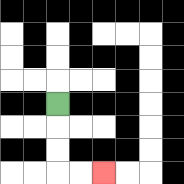{'start': '[2, 4]', 'end': '[4, 7]', 'path_directions': 'D,D,D,R,R', 'path_coordinates': '[[2, 4], [2, 5], [2, 6], [2, 7], [3, 7], [4, 7]]'}